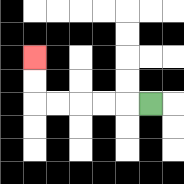{'start': '[6, 4]', 'end': '[1, 2]', 'path_directions': 'L,L,L,L,L,U,U', 'path_coordinates': '[[6, 4], [5, 4], [4, 4], [3, 4], [2, 4], [1, 4], [1, 3], [1, 2]]'}